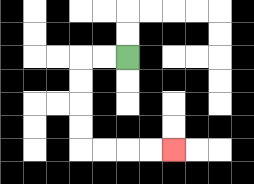{'start': '[5, 2]', 'end': '[7, 6]', 'path_directions': 'L,L,D,D,D,D,R,R,R,R', 'path_coordinates': '[[5, 2], [4, 2], [3, 2], [3, 3], [3, 4], [3, 5], [3, 6], [4, 6], [5, 6], [6, 6], [7, 6]]'}